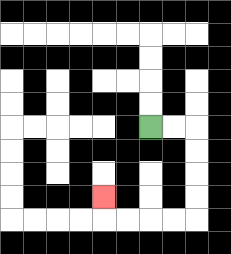{'start': '[6, 5]', 'end': '[4, 8]', 'path_directions': 'R,R,D,D,D,D,L,L,L,L,U', 'path_coordinates': '[[6, 5], [7, 5], [8, 5], [8, 6], [8, 7], [8, 8], [8, 9], [7, 9], [6, 9], [5, 9], [4, 9], [4, 8]]'}